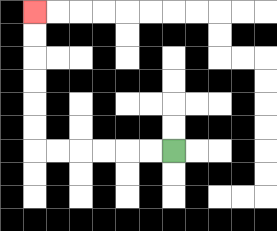{'start': '[7, 6]', 'end': '[1, 0]', 'path_directions': 'L,L,L,L,L,L,U,U,U,U,U,U', 'path_coordinates': '[[7, 6], [6, 6], [5, 6], [4, 6], [3, 6], [2, 6], [1, 6], [1, 5], [1, 4], [1, 3], [1, 2], [1, 1], [1, 0]]'}